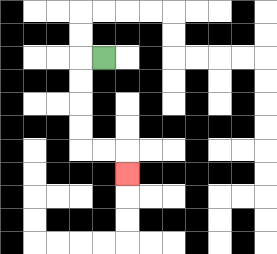{'start': '[4, 2]', 'end': '[5, 7]', 'path_directions': 'L,D,D,D,D,R,R,D', 'path_coordinates': '[[4, 2], [3, 2], [3, 3], [3, 4], [3, 5], [3, 6], [4, 6], [5, 6], [5, 7]]'}